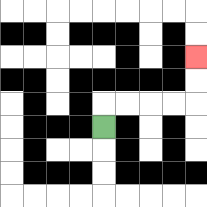{'start': '[4, 5]', 'end': '[8, 2]', 'path_directions': 'U,R,R,R,R,U,U', 'path_coordinates': '[[4, 5], [4, 4], [5, 4], [6, 4], [7, 4], [8, 4], [8, 3], [8, 2]]'}